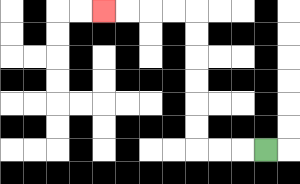{'start': '[11, 6]', 'end': '[4, 0]', 'path_directions': 'L,L,L,U,U,U,U,U,U,L,L,L,L', 'path_coordinates': '[[11, 6], [10, 6], [9, 6], [8, 6], [8, 5], [8, 4], [8, 3], [8, 2], [8, 1], [8, 0], [7, 0], [6, 0], [5, 0], [4, 0]]'}